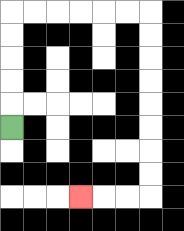{'start': '[0, 5]', 'end': '[3, 8]', 'path_directions': 'U,U,U,U,U,R,R,R,R,R,R,D,D,D,D,D,D,D,D,L,L,L', 'path_coordinates': '[[0, 5], [0, 4], [0, 3], [0, 2], [0, 1], [0, 0], [1, 0], [2, 0], [3, 0], [4, 0], [5, 0], [6, 0], [6, 1], [6, 2], [6, 3], [6, 4], [6, 5], [6, 6], [6, 7], [6, 8], [5, 8], [4, 8], [3, 8]]'}